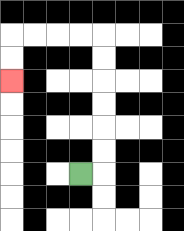{'start': '[3, 7]', 'end': '[0, 3]', 'path_directions': 'R,U,U,U,U,U,U,L,L,L,L,D,D', 'path_coordinates': '[[3, 7], [4, 7], [4, 6], [4, 5], [4, 4], [4, 3], [4, 2], [4, 1], [3, 1], [2, 1], [1, 1], [0, 1], [0, 2], [0, 3]]'}